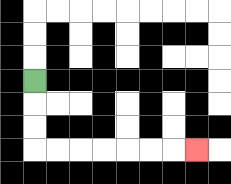{'start': '[1, 3]', 'end': '[8, 6]', 'path_directions': 'D,D,D,R,R,R,R,R,R,R', 'path_coordinates': '[[1, 3], [1, 4], [1, 5], [1, 6], [2, 6], [3, 6], [4, 6], [5, 6], [6, 6], [7, 6], [8, 6]]'}